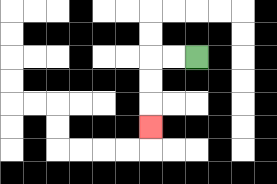{'start': '[8, 2]', 'end': '[6, 5]', 'path_directions': 'L,L,D,D,D', 'path_coordinates': '[[8, 2], [7, 2], [6, 2], [6, 3], [6, 4], [6, 5]]'}